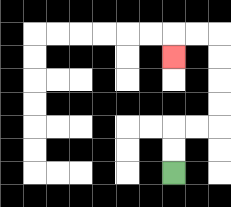{'start': '[7, 7]', 'end': '[7, 2]', 'path_directions': 'U,U,R,R,U,U,U,U,L,L,D', 'path_coordinates': '[[7, 7], [7, 6], [7, 5], [8, 5], [9, 5], [9, 4], [9, 3], [9, 2], [9, 1], [8, 1], [7, 1], [7, 2]]'}